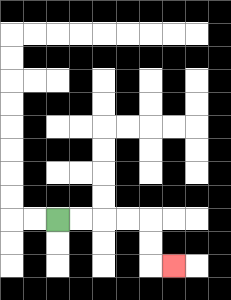{'start': '[2, 9]', 'end': '[7, 11]', 'path_directions': 'R,R,R,R,D,D,R', 'path_coordinates': '[[2, 9], [3, 9], [4, 9], [5, 9], [6, 9], [6, 10], [6, 11], [7, 11]]'}